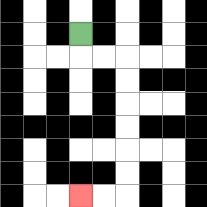{'start': '[3, 1]', 'end': '[3, 8]', 'path_directions': 'D,R,R,D,D,D,D,D,D,L,L', 'path_coordinates': '[[3, 1], [3, 2], [4, 2], [5, 2], [5, 3], [5, 4], [5, 5], [5, 6], [5, 7], [5, 8], [4, 8], [3, 8]]'}